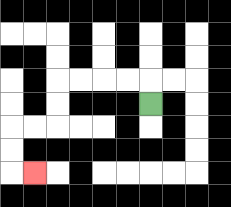{'start': '[6, 4]', 'end': '[1, 7]', 'path_directions': 'U,L,L,L,L,D,D,L,L,D,D,R', 'path_coordinates': '[[6, 4], [6, 3], [5, 3], [4, 3], [3, 3], [2, 3], [2, 4], [2, 5], [1, 5], [0, 5], [0, 6], [0, 7], [1, 7]]'}